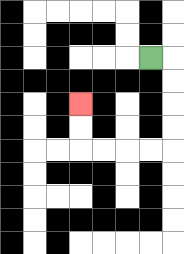{'start': '[6, 2]', 'end': '[3, 4]', 'path_directions': 'R,D,D,D,D,L,L,L,L,U,U', 'path_coordinates': '[[6, 2], [7, 2], [7, 3], [7, 4], [7, 5], [7, 6], [6, 6], [5, 6], [4, 6], [3, 6], [3, 5], [3, 4]]'}